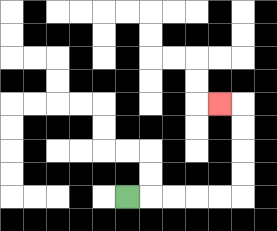{'start': '[5, 8]', 'end': '[9, 4]', 'path_directions': 'R,R,R,R,R,U,U,U,U,L', 'path_coordinates': '[[5, 8], [6, 8], [7, 8], [8, 8], [9, 8], [10, 8], [10, 7], [10, 6], [10, 5], [10, 4], [9, 4]]'}